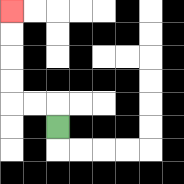{'start': '[2, 5]', 'end': '[0, 0]', 'path_directions': 'U,L,L,U,U,U,U', 'path_coordinates': '[[2, 5], [2, 4], [1, 4], [0, 4], [0, 3], [0, 2], [0, 1], [0, 0]]'}